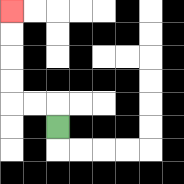{'start': '[2, 5]', 'end': '[0, 0]', 'path_directions': 'U,L,L,U,U,U,U', 'path_coordinates': '[[2, 5], [2, 4], [1, 4], [0, 4], [0, 3], [0, 2], [0, 1], [0, 0]]'}